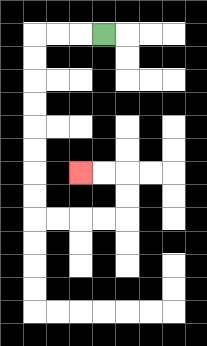{'start': '[4, 1]', 'end': '[3, 7]', 'path_directions': 'L,L,L,D,D,D,D,D,D,D,D,R,R,R,R,U,U,L,L', 'path_coordinates': '[[4, 1], [3, 1], [2, 1], [1, 1], [1, 2], [1, 3], [1, 4], [1, 5], [1, 6], [1, 7], [1, 8], [1, 9], [2, 9], [3, 9], [4, 9], [5, 9], [5, 8], [5, 7], [4, 7], [3, 7]]'}